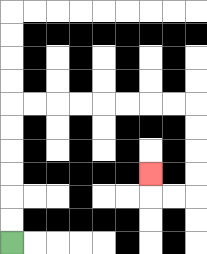{'start': '[0, 10]', 'end': '[6, 7]', 'path_directions': 'U,U,U,U,U,U,R,R,R,R,R,R,R,R,D,D,D,D,L,L,U', 'path_coordinates': '[[0, 10], [0, 9], [0, 8], [0, 7], [0, 6], [0, 5], [0, 4], [1, 4], [2, 4], [3, 4], [4, 4], [5, 4], [6, 4], [7, 4], [8, 4], [8, 5], [8, 6], [8, 7], [8, 8], [7, 8], [6, 8], [6, 7]]'}